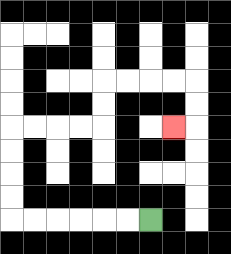{'start': '[6, 9]', 'end': '[7, 5]', 'path_directions': 'L,L,L,L,L,L,U,U,U,U,R,R,R,R,U,U,R,R,R,R,D,D,L', 'path_coordinates': '[[6, 9], [5, 9], [4, 9], [3, 9], [2, 9], [1, 9], [0, 9], [0, 8], [0, 7], [0, 6], [0, 5], [1, 5], [2, 5], [3, 5], [4, 5], [4, 4], [4, 3], [5, 3], [6, 3], [7, 3], [8, 3], [8, 4], [8, 5], [7, 5]]'}